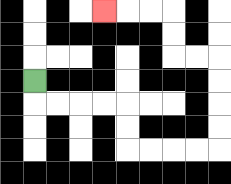{'start': '[1, 3]', 'end': '[4, 0]', 'path_directions': 'D,R,R,R,R,D,D,R,R,R,R,U,U,U,U,L,L,U,U,L,L,L', 'path_coordinates': '[[1, 3], [1, 4], [2, 4], [3, 4], [4, 4], [5, 4], [5, 5], [5, 6], [6, 6], [7, 6], [8, 6], [9, 6], [9, 5], [9, 4], [9, 3], [9, 2], [8, 2], [7, 2], [7, 1], [7, 0], [6, 0], [5, 0], [4, 0]]'}